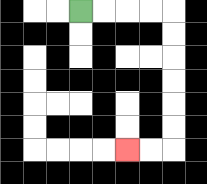{'start': '[3, 0]', 'end': '[5, 6]', 'path_directions': 'R,R,R,R,D,D,D,D,D,D,L,L', 'path_coordinates': '[[3, 0], [4, 0], [5, 0], [6, 0], [7, 0], [7, 1], [7, 2], [7, 3], [7, 4], [7, 5], [7, 6], [6, 6], [5, 6]]'}